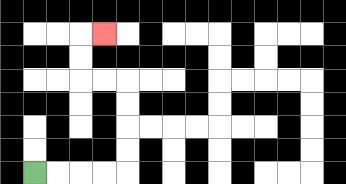{'start': '[1, 7]', 'end': '[4, 1]', 'path_directions': 'R,R,R,R,U,U,U,U,L,L,U,U,R', 'path_coordinates': '[[1, 7], [2, 7], [3, 7], [4, 7], [5, 7], [5, 6], [5, 5], [5, 4], [5, 3], [4, 3], [3, 3], [3, 2], [3, 1], [4, 1]]'}